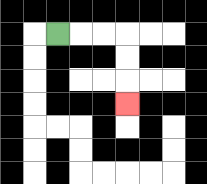{'start': '[2, 1]', 'end': '[5, 4]', 'path_directions': 'R,R,R,D,D,D', 'path_coordinates': '[[2, 1], [3, 1], [4, 1], [5, 1], [5, 2], [5, 3], [5, 4]]'}